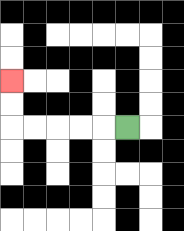{'start': '[5, 5]', 'end': '[0, 3]', 'path_directions': 'L,L,L,L,L,U,U', 'path_coordinates': '[[5, 5], [4, 5], [3, 5], [2, 5], [1, 5], [0, 5], [0, 4], [0, 3]]'}